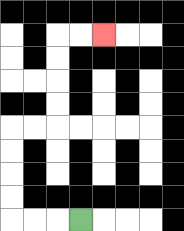{'start': '[3, 9]', 'end': '[4, 1]', 'path_directions': 'L,L,L,U,U,U,U,R,R,U,U,U,U,R,R', 'path_coordinates': '[[3, 9], [2, 9], [1, 9], [0, 9], [0, 8], [0, 7], [0, 6], [0, 5], [1, 5], [2, 5], [2, 4], [2, 3], [2, 2], [2, 1], [3, 1], [4, 1]]'}